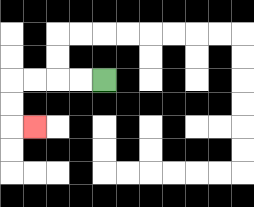{'start': '[4, 3]', 'end': '[1, 5]', 'path_directions': 'L,L,L,L,D,D,R', 'path_coordinates': '[[4, 3], [3, 3], [2, 3], [1, 3], [0, 3], [0, 4], [0, 5], [1, 5]]'}